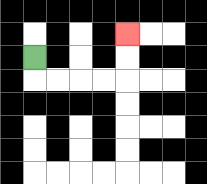{'start': '[1, 2]', 'end': '[5, 1]', 'path_directions': 'D,R,R,R,R,U,U', 'path_coordinates': '[[1, 2], [1, 3], [2, 3], [3, 3], [4, 3], [5, 3], [5, 2], [5, 1]]'}